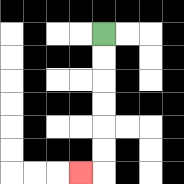{'start': '[4, 1]', 'end': '[3, 7]', 'path_directions': 'D,D,D,D,D,D,L', 'path_coordinates': '[[4, 1], [4, 2], [4, 3], [4, 4], [4, 5], [4, 6], [4, 7], [3, 7]]'}